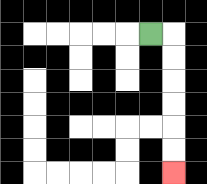{'start': '[6, 1]', 'end': '[7, 7]', 'path_directions': 'R,D,D,D,D,D,D', 'path_coordinates': '[[6, 1], [7, 1], [7, 2], [7, 3], [7, 4], [7, 5], [7, 6], [7, 7]]'}